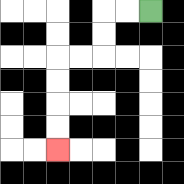{'start': '[6, 0]', 'end': '[2, 6]', 'path_directions': 'L,L,D,D,L,L,D,D,D,D', 'path_coordinates': '[[6, 0], [5, 0], [4, 0], [4, 1], [4, 2], [3, 2], [2, 2], [2, 3], [2, 4], [2, 5], [2, 6]]'}